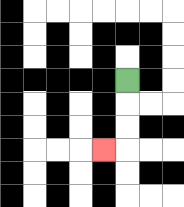{'start': '[5, 3]', 'end': '[4, 6]', 'path_directions': 'D,D,D,L', 'path_coordinates': '[[5, 3], [5, 4], [5, 5], [5, 6], [4, 6]]'}